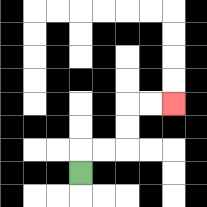{'start': '[3, 7]', 'end': '[7, 4]', 'path_directions': 'U,R,R,U,U,R,R', 'path_coordinates': '[[3, 7], [3, 6], [4, 6], [5, 6], [5, 5], [5, 4], [6, 4], [7, 4]]'}